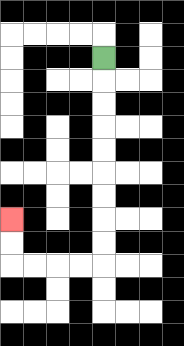{'start': '[4, 2]', 'end': '[0, 9]', 'path_directions': 'D,D,D,D,D,D,D,D,D,L,L,L,L,U,U', 'path_coordinates': '[[4, 2], [4, 3], [4, 4], [4, 5], [4, 6], [4, 7], [4, 8], [4, 9], [4, 10], [4, 11], [3, 11], [2, 11], [1, 11], [0, 11], [0, 10], [0, 9]]'}